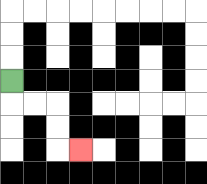{'start': '[0, 3]', 'end': '[3, 6]', 'path_directions': 'D,R,R,D,D,R', 'path_coordinates': '[[0, 3], [0, 4], [1, 4], [2, 4], [2, 5], [2, 6], [3, 6]]'}